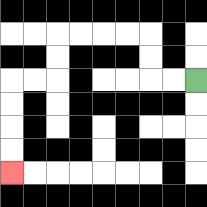{'start': '[8, 3]', 'end': '[0, 7]', 'path_directions': 'L,L,U,U,L,L,L,L,D,D,L,L,D,D,D,D', 'path_coordinates': '[[8, 3], [7, 3], [6, 3], [6, 2], [6, 1], [5, 1], [4, 1], [3, 1], [2, 1], [2, 2], [2, 3], [1, 3], [0, 3], [0, 4], [0, 5], [0, 6], [0, 7]]'}